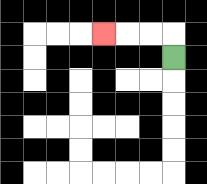{'start': '[7, 2]', 'end': '[4, 1]', 'path_directions': 'U,L,L,L', 'path_coordinates': '[[7, 2], [7, 1], [6, 1], [5, 1], [4, 1]]'}